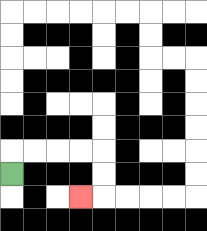{'start': '[0, 7]', 'end': '[3, 8]', 'path_directions': 'U,R,R,R,R,D,D,L', 'path_coordinates': '[[0, 7], [0, 6], [1, 6], [2, 6], [3, 6], [4, 6], [4, 7], [4, 8], [3, 8]]'}